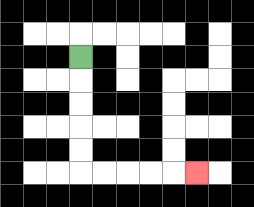{'start': '[3, 2]', 'end': '[8, 7]', 'path_directions': 'D,D,D,D,D,R,R,R,R,R', 'path_coordinates': '[[3, 2], [3, 3], [3, 4], [3, 5], [3, 6], [3, 7], [4, 7], [5, 7], [6, 7], [7, 7], [8, 7]]'}